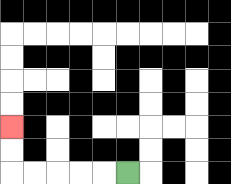{'start': '[5, 7]', 'end': '[0, 5]', 'path_directions': 'L,L,L,L,L,U,U', 'path_coordinates': '[[5, 7], [4, 7], [3, 7], [2, 7], [1, 7], [0, 7], [0, 6], [0, 5]]'}